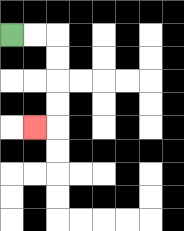{'start': '[0, 1]', 'end': '[1, 5]', 'path_directions': 'R,R,D,D,D,D,L', 'path_coordinates': '[[0, 1], [1, 1], [2, 1], [2, 2], [2, 3], [2, 4], [2, 5], [1, 5]]'}